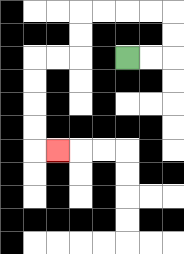{'start': '[5, 2]', 'end': '[2, 6]', 'path_directions': 'R,R,U,U,L,L,L,L,D,D,L,L,D,D,D,D,R', 'path_coordinates': '[[5, 2], [6, 2], [7, 2], [7, 1], [7, 0], [6, 0], [5, 0], [4, 0], [3, 0], [3, 1], [3, 2], [2, 2], [1, 2], [1, 3], [1, 4], [1, 5], [1, 6], [2, 6]]'}